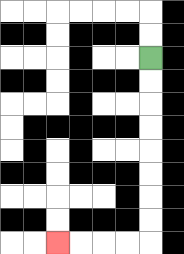{'start': '[6, 2]', 'end': '[2, 10]', 'path_directions': 'D,D,D,D,D,D,D,D,L,L,L,L', 'path_coordinates': '[[6, 2], [6, 3], [6, 4], [6, 5], [6, 6], [6, 7], [6, 8], [6, 9], [6, 10], [5, 10], [4, 10], [3, 10], [2, 10]]'}